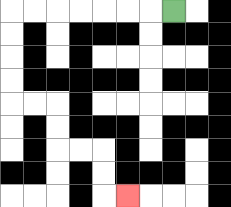{'start': '[7, 0]', 'end': '[5, 8]', 'path_directions': 'L,L,L,L,L,L,L,D,D,D,D,R,R,D,D,R,R,D,D,R', 'path_coordinates': '[[7, 0], [6, 0], [5, 0], [4, 0], [3, 0], [2, 0], [1, 0], [0, 0], [0, 1], [0, 2], [0, 3], [0, 4], [1, 4], [2, 4], [2, 5], [2, 6], [3, 6], [4, 6], [4, 7], [4, 8], [5, 8]]'}